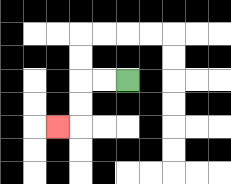{'start': '[5, 3]', 'end': '[2, 5]', 'path_directions': 'L,L,D,D,L', 'path_coordinates': '[[5, 3], [4, 3], [3, 3], [3, 4], [3, 5], [2, 5]]'}